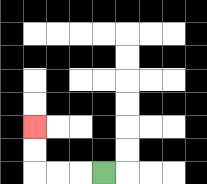{'start': '[4, 7]', 'end': '[1, 5]', 'path_directions': 'L,L,L,U,U', 'path_coordinates': '[[4, 7], [3, 7], [2, 7], [1, 7], [1, 6], [1, 5]]'}